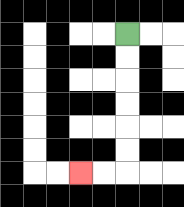{'start': '[5, 1]', 'end': '[3, 7]', 'path_directions': 'D,D,D,D,D,D,L,L', 'path_coordinates': '[[5, 1], [5, 2], [5, 3], [5, 4], [5, 5], [5, 6], [5, 7], [4, 7], [3, 7]]'}